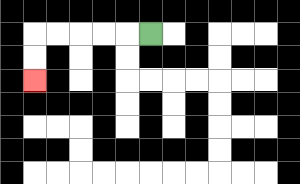{'start': '[6, 1]', 'end': '[1, 3]', 'path_directions': 'L,L,L,L,L,D,D', 'path_coordinates': '[[6, 1], [5, 1], [4, 1], [3, 1], [2, 1], [1, 1], [1, 2], [1, 3]]'}